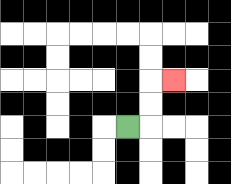{'start': '[5, 5]', 'end': '[7, 3]', 'path_directions': 'R,U,U,R', 'path_coordinates': '[[5, 5], [6, 5], [6, 4], [6, 3], [7, 3]]'}